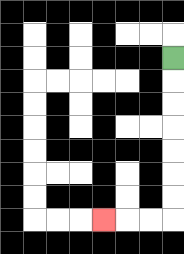{'start': '[7, 2]', 'end': '[4, 9]', 'path_directions': 'D,D,D,D,D,D,D,L,L,L', 'path_coordinates': '[[7, 2], [7, 3], [7, 4], [7, 5], [7, 6], [7, 7], [7, 8], [7, 9], [6, 9], [5, 9], [4, 9]]'}